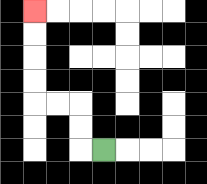{'start': '[4, 6]', 'end': '[1, 0]', 'path_directions': 'L,U,U,L,L,U,U,U,U', 'path_coordinates': '[[4, 6], [3, 6], [3, 5], [3, 4], [2, 4], [1, 4], [1, 3], [1, 2], [1, 1], [1, 0]]'}